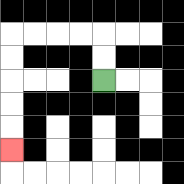{'start': '[4, 3]', 'end': '[0, 6]', 'path_directions': 'U,U,L,L,L,L,D,D,D,D,D', 'path_coordinates': '[[4, 3], [4, 2], [4, 1], [3, 1], [2, 1], [1, 1], [0, 1], [0, 2], [0, 3], [0, 4], [0, 5], [0, 6]]'}